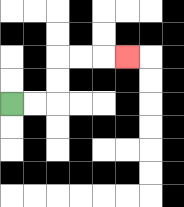{'start': '[0, 4]', 'end': '[5, 2]', 'path_directions': 'R,R,U,U,R,R,R', 'path_coordinates': '[[0, 4], [1, 4], [2, 4], [2, 3], [2, 2], [3, 2], [4, 2], [5, 2]]'}